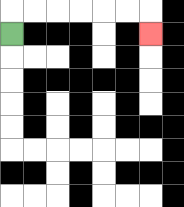{'start': '[0, 1]', 'end': '[6, 1]', 'path_directions': 'U,R,R,R,R,R,R,D', 'path_coordinates': '[[0, 1], [0, 0], [1, 0], [2, 0], [3, 0], [4, 0], [5, 0], [6, 0], [6, 1]]'}